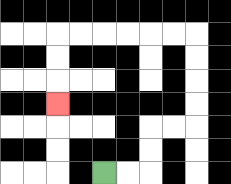{'start': '[4, 7]', 'end': '[2, 4]', 'path_directions': 'R,R,U,U,R,R,U,U,U,U,L,L,L,L,L,L,D,D,D', 'path_coordinates': '[[4, 7], [5, 7], [6, 7], [6, 6], [6, 5], [7, 5], [8, 5], [8, 4], [8, 3], [8, 2], [8, 1], [7, 1], [6, 1], [5, 1], [4, 1], [3, 1], [2, 1], [2, 2], [2, 3], [2, 4]]'}